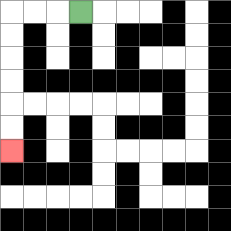{'start': '[3, 0]', 'end': '[0, 6]', 'path_directions': 'L,L,L,D,D,D,D,D,D', 'path_coordinates': '[[3, 0], [2, 0], [1, 0], [0, 0], [0, 1], [0, 2], [0, 3], [0, 4], [0, 5], [0, 6]]'}